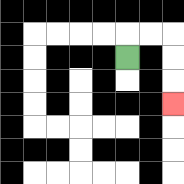{'start': '[5, 2]', 'end': '[7, 4]', 'path_directions': 'U,R,R,D,D,D', 'path_coordinates': '[[5, 2], [5, 1], [6, 1], [7, 1], [7, 2], [7, 3], [7, 4]]'}